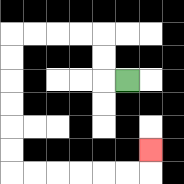{'start': '[5, 3]', 'end': '[6, 6]', 'path_directions': 'L,U,U,L,L,L,L,D,D,D,D,D,D,R,R,R,R,R,R,U', 'path_coordinates': '[[5, 3], [4, 3], [4, 2], [4, 1], [3, 1], [2, 1], [1, 1], [0, 1], [0, 2], [0, 3], [0, 4], [0, 5], [0, 6], [0, 7], [1, 7], [2, 7], [3, 7], [4, 7], [5, 7], [6, 7], [6, 6]]'}